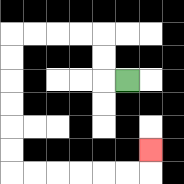{'start': '[5, 3]', 'end': '[6, 6]', 'path_directions': 'L,U,U,L,L,L,L,D,D,D,D,D,D,R,R,R,R,R,R,U', 'path_coordinates': '[[5, 3], [4, 3], [4, 2], [4, 1], [3, 1], [2, 1], [1, 1], [0, 1], [0, 2], [0, 3], [0, 4], [0, 5], [0, 6], [0, 7], [1, 7], [2, 7], [3, 7], [4, 7], [5, 7], [6, 7], [6, 6]]'}